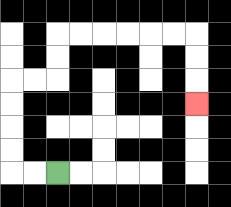{'start': '[2, 7]', 'end': '[8, 4]', 'path_directions': 'L,L,U,U,U,U,R,R,U,U,R,R,R,R,R,R,D,D,D', 'path_coordinates': '[[2, 7], [1, 7], [0, 7], [0, 6], [0, 5], [0, 4], [0, 3], [1, 3], [2, 3], [2, 2], [2, 1], [3, 1], [4, 1], [5, 1], [6, 1], [7, 1], [8, 1], [8, 2], [8, 3], [8, 4]]'}